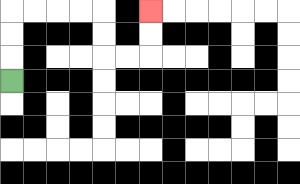{'start': '[0, 3]', 'end': '[6, 0]', 'path_directions': 'U,U,U,R,R,R,R,D,D,R,R,U,U', 'path_coordinates': '[[0, 3], [0, 2], [0, 1], [0, 0], [1, 0], [2, 0], [3, 0], [4, 0], [4, 1], [4, 2], [5, 2], [6, 2], [6, 1], [6, 0]]'}